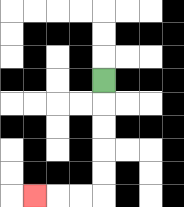{'start': '[4, 3]', 'end': '[1, 8]', 'path_directions': 'D,D,D,D,D,L,L,L', 'path_coordinates': '[[4, 3], [4, 4], [4, 5], [4, 6], [4, 7], [4, 8], [3, 8], [2, 8], [1, 8]]'}